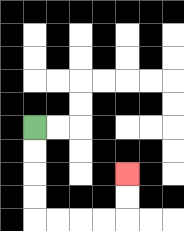{'start': '[1, 5]', 'end': '[5, 7]', 'path_directions': 'D,D,D,D,R,R,R,R,U,U', 'path_coordinates': '[[1, 5], [1, 6], [1, 7], [1, 8], [1, 9], [2, 9], [3, 9], [4, 9], [5, 9], [5, 8], [5, 7]]'}